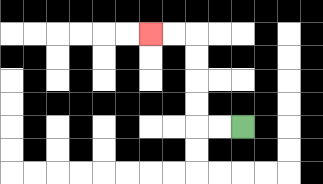{'start': '[10, 5]', 'end': '[6, 1]', 'path_directions': 'L,L,U,U,U,U,L,L', 'path_coordinates': '[[10, 5], [9, 5], [8, 5], [8, 4], [8, 3], [8, 2], [8, 1], [7, 1], [6, 1]]'}